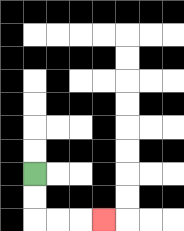{'start': '[1, 7]', 'end': '[4, 9]', 'path_directions': 'D,D,R,R,R', 'path_coordinates': '[[1, 7], [1, 8], [1, 9], [2, 9], [3, 9], [4, 9]]'}